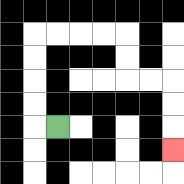{'start': '[2, 5]', 'end': '[7, 6]', 'path_directions': 'L,U,U,U,U,R,R,R,R,D,D,R,R,D,D,D', 'path_coordinates': '[[2, 5], [1, 5], [1, 4], [1, 3], [1, 2], [1, 1], [2, 1], [3, 1], [4, 1], [5, 1], [5, 2], [5, 3], [6, 3], [7, 3], [7, 4], [7, 5], [7, 6]]'}